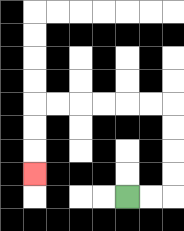{'start': '[5, 8]', 'end': '[1, 7]', 'path_directions': 'R,R,U,U,U,U,L,L,L,L,L,L,D,D,D', 'path_coordinates': '[[5, 8], [6, 8], [7, 8], [7, 7], [7, 6], [7, 5], [7, 4], [6, 4], [5, 4], [4, 4], [3, 4], [2, 4], [1, 4], [1, 5], [1, 6], [1, 7]]'}